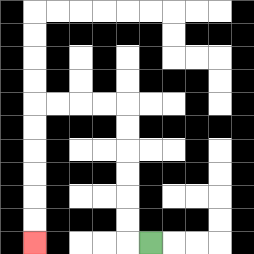{'start': '[6, 10]', 'end': '[1, 10]', 'path_directions': 'L,U,U,U,U,U,U,L,L,L,L,D,D,D,D,D,D', 'path_coordinates': '[[6, 10], [5, 10], [5, 9], [5, 8], [5, 7], [5, 6], [5, 5], [5, 4], [4, 4], [3, 4], [2, 4], [1, 4], [1, 5], [1, 6], [1, 7], [1, 8], [1, 9], [1, 10]]'}